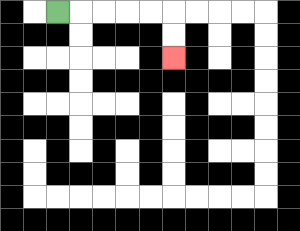{'start': '[2, 0]', 'end': '[7, 2]', 'path_directions': 'R,R,R,R,R,D,D', 'path_coordinates': '[[2, 0], [3, 0], [4, 0], [5, 0], [6, 0], [7, 0], [7, 1], [7, 2]]'}